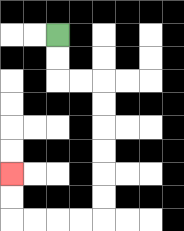{'start': '[2, 1]', 'end': '[0, 7]', 'path_directions': 'D,D,R,R,D,D,D,D,D,D,L,L,L,L,U,U', 'path_coordinates': '[[2, 1], [2, 2], [2, 3], [3, 3], [4, 3], [4, 4], [4, 5], [4, 6], [4, 7], [4, 8], [4, 9], [3, 9], [2, 9], [1, 9], [0, 9], [0, 8], [0, 7]]'}